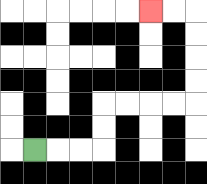{'start': '[1, 6]', 'end': '[6, 0]', 'path_directions': 'R,R,R,U,U,R,R,R,R,U,U,U,U,L,L', 'path_coordinates': '[[1, 6], [2, 6], [3, 6], [4, 6], [4, 5], [4, 4], [5, 4], [6, 4], [7, 4], [8, 4], [8, 3], [8, 2], [8, 1], [8, 0], [7, 0], [6, 0]]'}